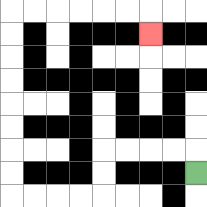{'start': '[8, 7]', 'end': '[6, 1]', 'path_directions': 'U,L,L,L,L,D,D,L,L,L,L,U,U,U,U,U,U,U,U,R,R,R,R,R,R,D', 'path_coordinates': '[[8, 7], [8, 6], [7, 6], [6, 6], [5, 6], [4, 6], [4, 7], [4, 8], [3, 8], [2, 8], [1, 8], [0, 8], [0, 7], [0, 6], [0, 5], [0, 4], [0, 3], [0, 2], [0, 1], [0, 0], [1, 0], [2, 0], [3, 0], [4, 0], [5, 0], [6, 0], [6, 1]]'}